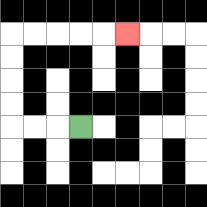{'start': '[3, 5]', 'end': '[5, 1]', 'path_directions': 'L,L,L,U,U,U,U,R,R,R,R,R', 'path_coordinates': '[[3, 5], [2, 5], [1, 5], [0, 5], [0, 4], [0, 3], [0, 2], [0, 1], [1, 1], [2, 1], [3, 1], [4, 1], [5, 1]]'}